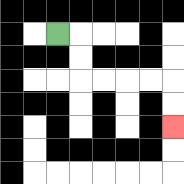{'start': '[2, 1]', 'end': '[7, 5]', 'path_directions': 'R,D,D,R,R,R,R,D,D', 'path_coordinates': '[[2, 1], [3, 1], [3, 2], [3, 3], [4, 3], [5, 3], [6, 3], [7, 3], [7, 4], [7, 5]]'}